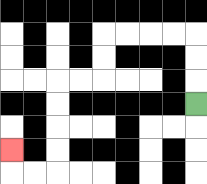{'start': '[8, 4]', 'end': '[0, 6]', 'path_directions': 'U,U,U,L,L,L,L,D,D,L,L,D,D,D,D,L,L,U', 'path_coordinates': '[[8, 4], [8, 3], [8, 2], [8, 1], [7, 1], [6, 1], [5, 1], [4, 1], [4, 2], [4, 3], [3, 3], [2, 3], [2, 4], [2, 5], [2, 6], [2, 7], [1, 7], [0, 7], [0, 6]]'}